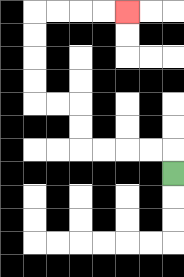{'start': '[7, 7]', 'end': '[5, 0]', 'path_directions': 'U,L,L,L,L,U,U,L,L,U,U,U,U,R,R,R,R', 'path_coordinates': '[[7, 7], [7, 6], [6, 6], [5, 6], [4, 6], [3, 6], [3, 5], [3, 4], [2, 4], [1, 4], [1, 3], [1, 2], [1, 1], [1, 0], [2, 0], [3, 0], [4, 0], [5, 0]]'}